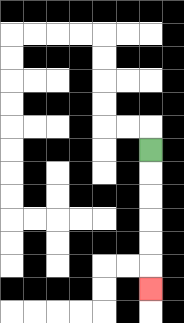{'start': '[6, 6]', 'end': '[6, 12]', 'path_directions': 'D,D,D,D,D,D', 'path_coordinates': '[[6, 6], [6, 7], [6, 8], [6, 9], [6, 10], [6, 11], [6, 12]]'}